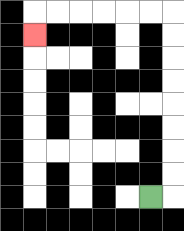{'start': '[6, 8]', 'end': '[1, 1]', 'path_directions': 'R,U,U,U,U,U,U,U,U,L,L,L,L,L,L,D', 'path_coordinates': '[[6, 8], [7, 8], [7, 7], [7, 6], [7, 5], [7, 4], [7, 3], [7, 2], [7, 1], [7, 0], [6, 0], [5, 0], [4, 0], [3, 0], [2, 0], [1, 0], [1, 1]]'}